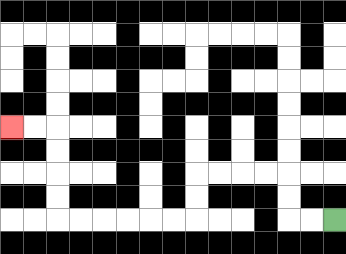{'start': '[14, 9]', 'end': '[0, 5]', 'path_directions': 'L,L,U,U,L,L,L,L,D,D,L,L,L,L,L,L,U,U,U,U,L,L', 'path_coordinates': '[[14, 9], [13, 9], [12, 9], [12, 8], [12, 7], [11, 7], [10, 7], [9, 7], [8, 7], [8, 8], [8, 9], [7, 9], [6, 9], [5, 9], [4, 9], [3, 9], [2, 9], [2, 8], [2, 7], [2, 6], [2, 5], [1, 5], [0, 5]]'}